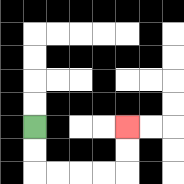{'start': '[1, 5]', 'end': '[5, 5]', 'path_directions': 'D,D,R,R,R,R,U,U', 'path_coordinates': '[[1, 5], [1, 6], [1, 7], [2, 7], [3, 7], [4, 7], [5, 7], [5, 6], [5, 5]]'}